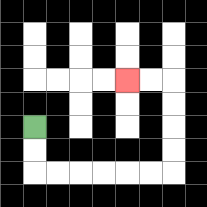{'start': '[1, 5]', 'end': '[5, 3]', 'path_directions': 'D,D,R,R,R,R,R,R,U,U,U,U,L,L', 'path_coordinates': '[[1, 5], [1, 6], [1, 7], [2, 7], [3, 7], [4, 7], [5, 7], [6, 7], [7, 7], [7, 6], [7, 5], [7, 4], [7, 3], [6, 3], [5, 3]]'}